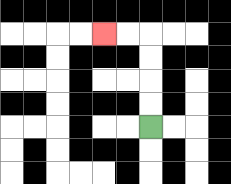{'start': '[6, 5]', 'end': '[4, 1]', 'path_directions': 'U,U,U,U,L,L', 'path_coordinates': '[[6, 5], [6, 4], [6, 3], [6, 2], [6, 1], [5, 1], [4, 1]]'}